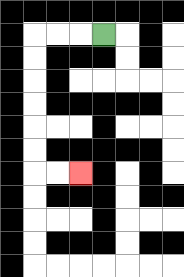{'start': '[4, 1]', 'end': '[3, 7]', 'path_directions': 'L,L,L,D,D,D,D,D,D,R,R', 'path_coordinates': '[[4, 1], [3, 1], [2, 1], [1, 1], [1, 2], [1, 3], [1, 4], [1, 5], [1, 6], [1, 7], [2, 7], [3, 7]]'}